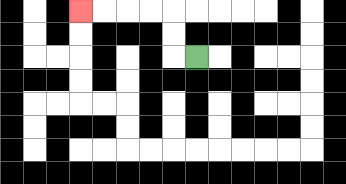{'start': '[8, 2]', 'end': '[3, 0]', 'path_directions': 'L,U,U,L,L,L,L', 'path_coordinates': '[[8, 2], [7, 2], [7, 1], [7, 0], [6, 0], [5, 0], [4, 0], [3, 0]]'}